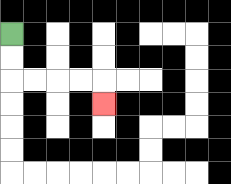{'start': '[0, 1]', 'end': '[4, 4]', 'path_directions': 'D,D,R,R,R,R,D', 'path_coordinates': '[[0, 1], [0, 2], [0, 3], [1, 3], [2, 3], [3, 3], [4, 3], [4, 4]]'}